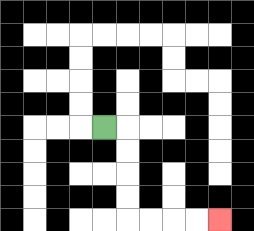{'start': '[4, 5]', 'end': '[9, 9]', 'path_directions': 'R,D,D,D,D,R,R,R,R', 'path_coordinates': '[[4, 5], [5, 5], [5, 6], [5, 7], [5, 8], [5, 9], [6, 9], [7, 9], [8, 9], [9, 9]]'}